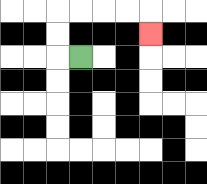{'start': '[3, 2]', 'end': '[6, 1]', 'path_directions': 'L,U,U,R,R,R,R,D', 'path_coordinates': '[[3, 2], [2, 2], [2, 1], [2, 0], [3, 0], [4, 0], [5, 0], [6, 0], [6, 1]]'}